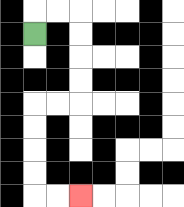{'start': '[1, 1]', 'end': '[3, 8]', 'path_directions': 'U,R,R,D,D,D,D,L,L,D,D,D,D,R,R', 'path_coordinates': '[[1, 1], [1, 0], [2, 0], [3, 0], [3, 1], [3, 2], [3, 3], [3, 4], [2, 4], [1, 4], [1, 5], [1, 6], [1, 7], [1, 8], [2, 8], [3, 8]]'}